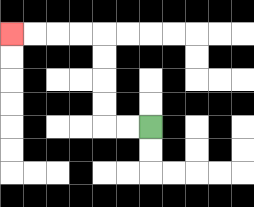{'start': '[6, 5]', 'end': '[0, 1]', 'path_directions': 'L,L,U,U,U,U,L,L,L,L', 'path_coordinates': '[[6, 5], [5, 5], [4, 5], [4, 4], [4, 3], [4, 2], [4, 1], [3, 1], [2, 1], [1, 1], [0, 1]]'}